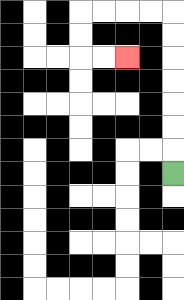{'start': '[7, 7]', 'end': '[5, 2]', 'path_directions': 'U,U,U,U,U,U,U,L,L,L,L,D,D,R,R', 'path_coordinates': '[[7, 7], [7, 6], [7, 5], [7, 4], [7, 3], [7, 2], [7, 1], [7, 0], [6, 0], [5, 0], [4, 0], [3, 0], [3, 1], [3, 2], [4, 2], [5, 2]]'}